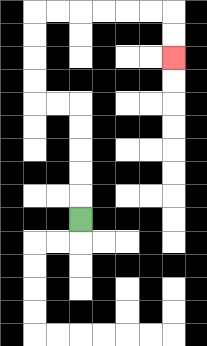{'start': '[3, 9]', 'end': '[7, 2]', 'path_directions': 'U,U,U,U,U,L,L,U,U,U,U,R,R,R,R,R,R,D,D', 'path_coordinates': '[[3, 9], [3, 8], [3, 7], [3, 6], [3, 5], [3, 4], [2, 4], [1, 4], [1, 3], [1, 2], [1, 1], [1, 0], [2, 0], [3, 0], [4, 0], [5, 0], [6, 0], [7, 0], [7, 1], [7, 2]]'}